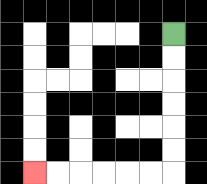{'start': '[7, 1]', 'end': '[1, 7]', 'path_directions': 'D,D,D,D,D,D,L,L,L,L,L,L', 'path_coordinates': '[[7, 1], [7, 2], [7, 3], [7, 4], [7, 5], [7, 6], [7, 7], [6, 7], [5, 7], [4, 7], [3, 7], [2, 7], [1, 7]]'}